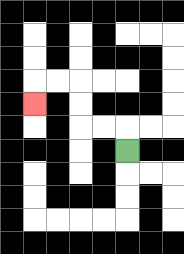{'start': '[5, 6]', 'end': '[1, 4]', 'path_directions': 'U,L,L,U,U,L,L,D', 'path_coordinates': '[[5, 6], [5, 5], [4, 5], [3, 5], [3, 4], [3, 3], [2, 3], [1, 3], [1, 4]]'}